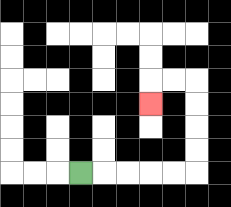{'start': '[3, 7]', 'end': '[6, 4]', 'path_directions': 'R,R,R,R,R,U,U,U,U,L,L,D', 'path_coordinates': '[[3, 7], [4, 7], [5, 7], [6, 7], [7, 7], [8, 7], [8, 6], [8, 5], [8, 4], [8, 3], [7, 3], [6, 3], [6, 4]]'}